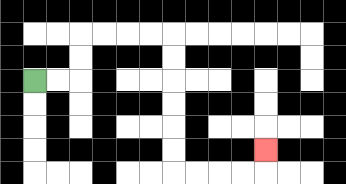{'start': '[1, 3]', 'end': '[11, 6]', 'path_directions': 'R,R,U,U,R,R,R,R,D,D,D,D,D,D,R,R,R,R,U', 'path_coordinates': '[[1, 3], [2, 3], [3, 3], [3, 2], [3, 1], [4, 1], [5, 1], [6, 1], [7, 1], [7, 2], [7, 3], [7, 4], [7, 5], [7, 6], [7, 7], [8, 7], [9, 7], [10, 7], [11, 7], [11, 6]]'}